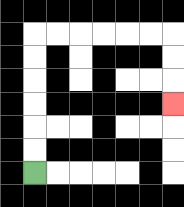{'start': '[1, 7]', 'end': '[7, 4]', 'path_directions': 'U,U,U,U,U,U,R,R,R,R,R,R,D,D,D', 'path_coordinates': '[[1, 7], [1, 6], [1, 5], [1, 4], [1, 3], [1, 2], [1, 1], [2, 1], [3, 1], [4, 1], [5, 1], [6, 1], [7, 1], [7, 2], [7, 3], [7, 4]]'}